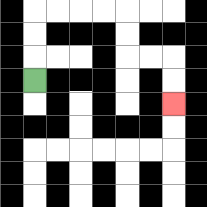{'start': '[1, 3]', 'end': '[7, 4]', 'path_directions': 'U,U,U,R,R,R,R,D,D,R,R,D,D', 'path_coordinates': '[[1, 3], [1, 2], [1, 1], [1, 0], [2, 0], [3, 0], [4, 0], [5, 0], [5, 1], [5, 2], [6, 2], [7, 2], [7, 3], [7, 4]]'}